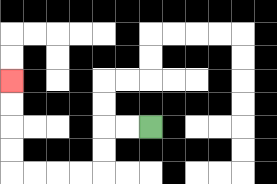{'start': '[6, 5]', 'end': '[0, 3]', 'path_directions': 'L,L,D,D,L,L,L,L,U,U,U,U', 'path_coordinates': '[[6, 5], [5, 5], [4, 5], [4, 6], [4, 7], [3, 7], [2, 7], [1, 7], [0, 7], [0, 6], [0, 5], [0, 4], [0, 3]]'}